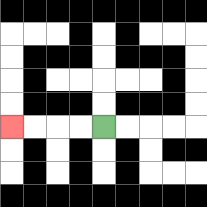{'start': '[4, 5]', 'end': '[0, 5]', 'path_directions': 'L,L,L,L', 'path_coordinates': '[[4, 5], [3, 5], [2, 5], [1, 5], [0, 5]]'}